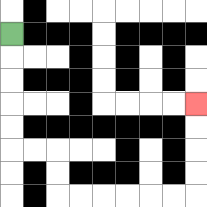{'start': '[0, 1]', 'end': '[8, 4]', 'path_directions': 'D,D,D,D,D,R,R,D,D,R,R,R,R,R,R,U,U,U,U', 'path_coordinates': '[[0, 1], [0, 2], [0, 3], [0, 4], [0, 5], [0, 6], [1, 6], [2, 6], [2, 7], [2, 8], [3, 8], [4, 8], [5, 8], [6, 8], [7, 8], [8, 8], [8, 7], [8, 6], [8, 5], [8, 4]]'}